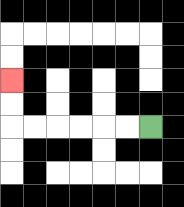{'start': '[6, 5]', 'end': '[0, 3]', 'path_directions': 'L,L,L,L,L,L,U,U', 'path_coordinates': '[[6, 5], [5, 5], [4, 5], [3, 5], [2, 5], [1, 5], [0, 5], [0, 4], [0, 3]]'}